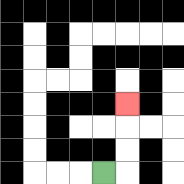{'start': '[4, 7]', 'end': '[5, 4]', 'path_directions': 'R,U,U,U', 'path_coordinates': '[[4, 7], [5, 7], [5, 6], [5, 5], [5, 4]]'}